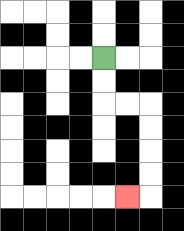{'start': '[4, 2]', 'end': '[5, 8]', 'path_directions': 'D,D,R,R,D,D,D,D,L', 'path_coordinates': '[[4, 2], [4, 3], [4, 4], [5, 4], [6, 4], [6, 5], [6, 6], [6, 7], [6, 8], [5, 8]]'}